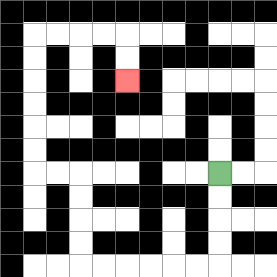{'start': '[9, 7]', 'end': '[5, 3]', 'path_directions': 'D,D,D,D,L,L,L,L,L,L,U,U,U,U,L,L,U,U,U,U,U,U,R,R,R,R,D,D', 'path_coordinates': '[[9, 7], [9, 8], [9, 9], [9, 10], [9, 11], [8, 11], [7, 11], [6, 11], [5, 11], [4, 11], [3, 11], [3, 10], [3, 9], [3, 8], [3, 7], [2, 7], [1, 7], [1, 6], [1, 5], [1, 4], [1, 3], [1, 2], [1, 1], [2, 1], [3, 1], [4, 1], [5, 1], [5, 2], [5, 3]]'}